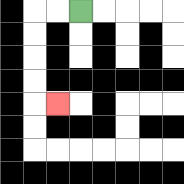{'start': '[3, 0]', 'end': '[2, 4]', 'path_directions': 'L,L,D,D,D,D,R', 'path_coordinates': '[[3, 0], [2, 0], [1, 0], [1, 1], [1, 2], [1, 3], [1, 4], [2, 4]]'}